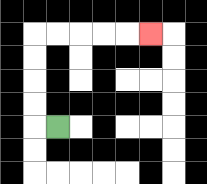{'start': '[2, 5]', 'end': '[6, 1]', 'path_directions': 'L,U,U,U,U,R,R,R,R,R', 'path_coordinates': '[[2, 5], [1, 5], [1, 4], [1, 3], [1, 2], [1, 1], [2, 1], [3, 1], [4, 1], [5, 1], [6, 1]]'}